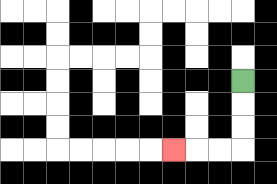{'start': '[10, 3]', 'end': '[7, 6]', 'path_directions': 'D,D,D,L,L,L', 'path_coordinates': '[[10, 3], [10, 4], [10, 5], [10, 6], [9, 6], [8, 6], [7, 6]]'}